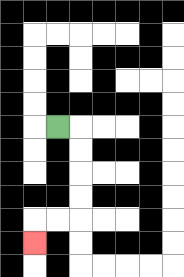{'start': '[2, 5]', 'end': '[1, 10]', 'path_directions': 'R,D,D,D,D,L,L,D', 'path_coordinates': '[[2, 5], [3, 5], [3, 6], [3, 7], [3, 8], [3, 9], [2, 9], [1, 9], [1, 10]]'}